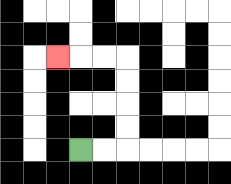{'start': '[3, 6]', 'end': '[2, 2]', 'path_directions': 'R,R,U,U,U,U,L,L,L', 'path_coordinates': '[[3, 6], [4, 6], [5, 6], [5, 5], [5, 4], [5, 3], [5, 2], [4, 2], [3, 2], [2, 2]]'}